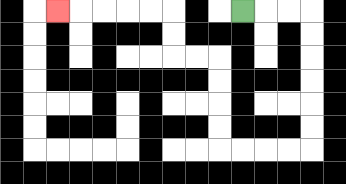{'start': '[10, 0]', 'end': '[2, 0]', 'path_directions': 'R,R,R,D,D,D,D,D,D,L,L,L,L,U,U,U,U,L,L,U,U,L,L,L,L,L', 'path_coordinates': '[[10, 0], [11, 0], [12, 0], [13, 0], [13, 1], [13, 2], [13, 3], [13, 4], [13, 5], [13, 6], [12, 6], [11, 6], [10, 6], [9, 6], [9, 5], [9, 4], [9, 3], [9, 2], [8, 2], [7, 2], [7, 1], [7, 0], [6, 0], [5, 0], [4, 0], [3, 0], [2, 0]]'}